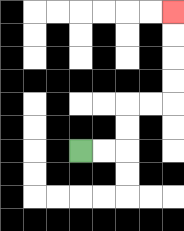{'start': '[3, 6]', 'end': '[7, 0]', 'path_directions': 'R,R,U,U,R,R,U,U,U,U', 'path_coordinates': '[[3, 6], [4, 6], [5, 6], [5, 5], [5, 4], [6, 4], [7, 4], [7, 3], [7, 2], [7, 1], [7, 0]]'}